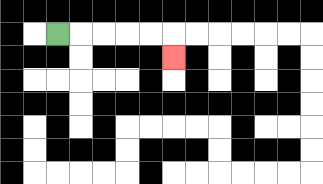{'start': '[2, 1]', 'end': '[7, 2]', 'path_directions': 'R,R,R,R,R,D', 'path_coordinates': '[[2, 1], [3, 1], [4, 1], [5, 1], [6, 1], [7, 1], [7, 2]]'}